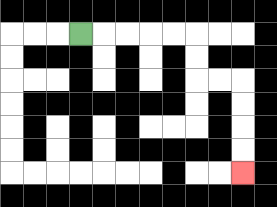{'start': '[3, 1]', 'end': '[10, 7]', 'path_directions': 'R,R,R,R,R,D,D,R,R,D,D,D,D', 'path_coordinates': '[[3, 1], [4, 1], [5, 1], [6, 1], [7, 1], [8, 1], [8, 2], [8, 3], [9, 3], [10, 3], [10, 4], [10, 5], [10, 6], [10, 7]]'}